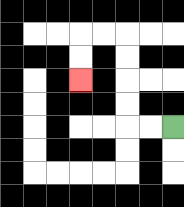{'start': '[7, 5]', 'end': '[3, 3]', 'path_directions': 'L,L,U,U,U,U,L,L,D,D', 'path_coordinates': '[[7, 5], [6, 5], [5, 5], [5, 4], [5, 3], [5, 2], [5, 1], [4, 1], [3, 1], [3, 2], [3, 3]]'}